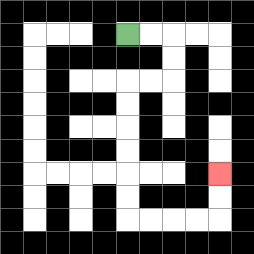{'start': '[5, 1]', 'end': '[9, 7]', 'path_directions': 'R,R,D,D,L,L,D,D,D,D,D,D,R,R,R,R,U,U', 'path_coordinates': '[[5, 1], [6, 1], [7, 1], [7, 2], [7, 3], [6, 3], [5, 3], [5, 4], [5, 5], [5, 6], [5, 7], [5, 8], [5, 9], [6, 9], [7, 9], [8, 9], [9, 9], [9, 8], [9, 7]]'}